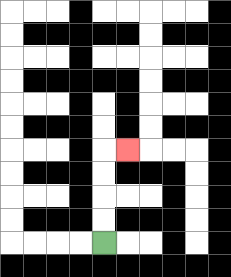{'start': '[4, 10]', 'end': '[5, 6]', 'path_directions': 'U,U,U,U,R', 'path_coordinates': '[[4, 10], [4, 9], [4, 8], [4, 7], [4, 6], [5, 6]]'}